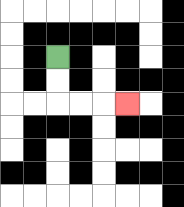{'start': '[2, 2]', 'end': '[5, 4]', 'path_directions': 'D,D,R,R,R', 'path_coordinates': '[[2, 2], [2, 3], [2, 4], [3, 4], [4, 4], [5, 4]]'}